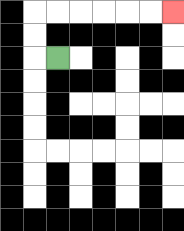{'start': '[2, 2]', 'end': '[7, 0]', 'path_directions': 'L,U,U,R,R,R,R,R,R', 'path_coordinates': '[[2, 2], [1, 2], [1, 1], [1, 0], [2, 0], [3, 0], [4, 0], [5, 0], [6, 0], [7, 0]]'}